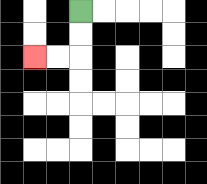{'start': '[3, 0]', 'end': '[1, 2]', 'path_directions': 'D,D,L,L', 'path_coordinates': '[[3, 0], [3, 1], [3, 2], [2, 2], [1, 2]]'}